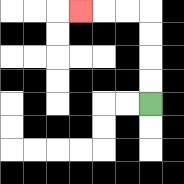{'start': '[6, 4]', 'end': '[3, 0]', 'path_directions': 'U,U,U,U,L,L,L', 'path_coordinates': '[[6, 4], [6, 3], [6, 2], [6, 1], [6, 0], [5, 0], [4, 0], [3, 0]]'}